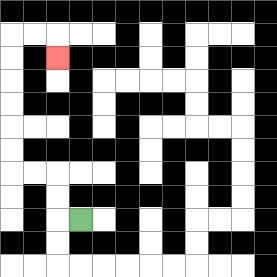{'start': '[3, 9]', 'end': '[2, 2]', 'path_directions': 'L,U,U,L,L,U,U,U,U,U,U,R,R,D', 'path_coordinates': '[[3, 9], [2, 9], [2, 8], [2, 7], [1, 7], [0, 7], [0, 6], [0, 5], [0, 4], [0, 3], [0, 2], [0, 1], [1, 1], [2, 1], [2, 2]]'}